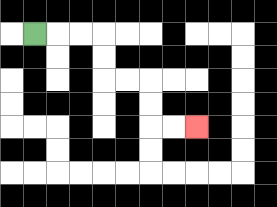{'start': '[1, 1]', 'end': '[8, 5]', 'path_directions': 'R,R,R,D,D,R,R,D,D,R,R', 'path_coordinates': '[[1, 1], [2, 1], [3, 1], [4, 1], [4, 2], [4, 3], [5, 3], [6, 3], [6, 4], [6, 5], [7, 5], [8, 5]]'}